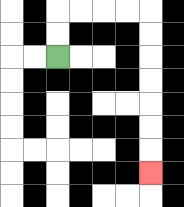{'start': '[2, 2]', 'end': '[6, 7]', 'path_directions': 'U,U,R,R,R,R,D,D,D,D,D,D,D', 'path_coordinates': '[[2, 2], [2, 1], [2, 0], [3, 0], [4, 0], [5, 0], [6, 0], [6, 1], [6, 2], [6, 3], [6, 4], [6, 5], [6, 6], [6, 7]]'}